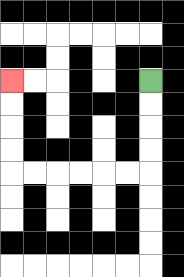{'start': '[6, 3]', 'end': '[0, 3]', 'path_directions': 'D,D,D,D,L,L,L,L,L,L,U,U,U,U', 'path_coordinates': '[[6, 3], [6, 4], [6, 5], [6, 6], [6, 7], [5, 7], [4, 7], [3, 7], [2, 7], [1, 7], [0, 7], [0, 6], [0, 5], [0, 4], [0, 3]]'}